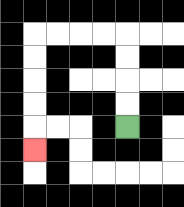{'start': '[5, 5]', 'end': '[1, 6]', 'path_directions': 'U,U,U,U,L,L,L,L,D,D,D,D,D', 'path_coordinates': '[[5, 5], [5, 4], [5, 3], [5, 2], [5, 1], [4, 1], [3, 1], [2, 1], [1, 1], [1, 2], [1, 3], [1, 4], [1, 5], [1, 6]]'}